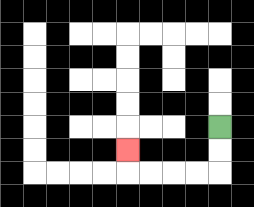{'start': '[9, 5]', 'end': '[5, 6]', 'path_directions': 'D,D,L,L,L,L,U', 'path_coordinates': '[[9, 5], [9, 6], [9, 7], [8, 7], [7, 7], [6, 7], [5, 7], [5, 6]]'}